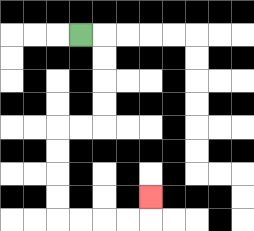{'start': '[3, 1]', 'end': '[6, 8]', 'path_directions': 'R,D,D,D,D,L,L,D,D,D,D,R,R,R,R,U', 'path_coordinates': '[[3, 1], [4, 1], [4, 2], [4, 3], [4, 4], [4, 5], [3, 5], [2, 5], [2, 6], [2, 7], [2, 8], [2, 9], [3, 9], [4, 9], [5, 9], [6, 9], [6, 8]]'}